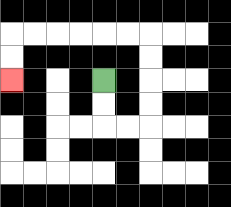{'start': '[4, 3]', 'end': '[0, 3]', 'path_directions': 'D,D,R,R,U,U,U,U,L,L,L,L,L,L,D,D', 'path_coordinates': '[[4, 3], [4, 4], [4, 5], [5, 5], [6, 5], [6, 4], [6, 3], [6, 2], [6, 1], [5, 1], [4, 1], [3, 1], [2, 1], [1, 1], [0, 1], [0, 2], [0, 3]]'}